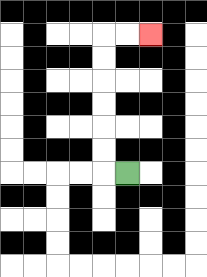{'start': '[5, 7]', 'end': '[6, 1]', 'path_directions': 'L,U,U,U,U,U,U,R,R', 'path_coordinates': '[[5, 7], [4, 7], [4, 6], [4, 5], [4, 4], [4, 3], [4, 2], [4, 1], [5, 1], [6, 1]]'}